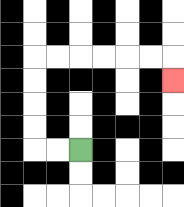{'start': '[3, 6]', 'end': '[7, 3]', 'path_directions': 'L,L,U,U,U,U,R,R,R,R,R,R,D', 'path_coordinates': '[[3, 6], [2, 6], [1, 6], [1, 5], [1, 4], [1, 3], [1, 2], [2, 2], [3, 2], [4, 2], [5, 2], [6, 2], [7, 2], [7, 3]]'}